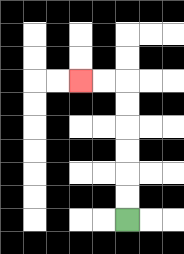{'start': '[5, 9]', 'end': '[3, 3]', 'path_directions': 'U,U,U,U,U,U,L,L', 'path_coordinates': '[[5, 9], [5, 8], [5, 7], [5, 6], [5, 5], [5, 4], [5, 3], [4, 3], [3, 3]]'}